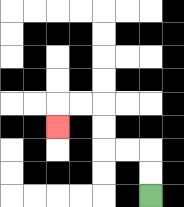{'start': '[6, 8]', 'end': '[2, 5]', 'path_directions': 'U,U,L,L,U,U,L,L,D', 'path_coordinates': '[[6, 8], [6, 7], [6, 6], [5, 6], [4, 6], [4, 5], [4, 4], [3, 4], [2, 4], [2, 5]]'}